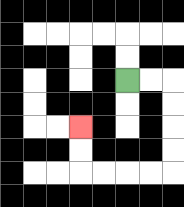{'start': '[5, 3]', 'end': '[3, 5]', 'path_directions': 'R,R,D,D,D,D,L,L,L,L,U,U', 'path_coordinates': '[[5, 3], [6, 3], [7, 3], [7, 4], [7, 5], [7, 6], [7, 7], [6, 7], [5, 7], [4, 7], [3, 7], [3, 6], [3, 5]]'}